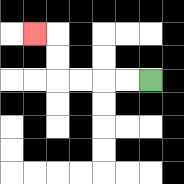{'start': '[6, 3]', 'end': '[1, 1]', 'path_directions': 'L,L,L,L,U,U,L', 'path_coordinates': '[[6, 3], [5, 3], [4, 3], [3, 3], [2, 3], [2, 2], [2, 1], [1, 1]]'}